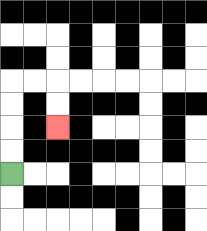{'start': '[0, 7]', 'end': '[2, 5]', 'path_directions': 'U,U,U,U,R,R,D,D', 'path_coordinates': '[[0, 7], [0, 6], [0, 5], [0, 4], [0, 3], [1, 3], [2, 3], [2, 4], [2, 5]]'}